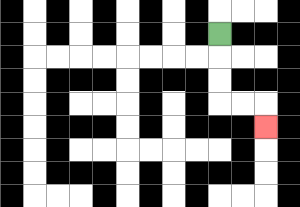{'start': '[9, 1]', 'end': '[11, 5]', 'path_directions': 'D,D,D,R,R,D', 'path_coordinates': '[[9, 1], [9, 2], [9, 3], [9, 4], [10, 4], [11, 4], [11, 5]]'}